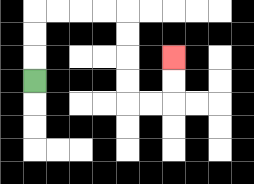{'start': '[1, 3]', 'end': '[7, 2]', 'path_directions': 'U,U,U,R,R,R,R,D,D,D,D,R,R,U,U', 'path_coordinates': '[[1, 3], [1, 2], [1, 1], [1, 0], [2, 0], [3, 0], [4, 0], [5, 0], [5, 1], [5, 2], [5, 3], [5, 4], [6, 4], [7, 4], [7, 3], [7, 2]]'}